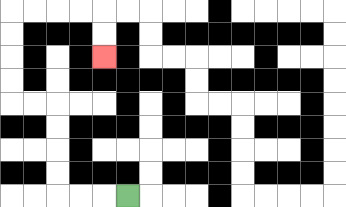{'start': '[5, 8]', 'end': '[4, 2]', 'path_directions': 'L,L,L,U,U,U,U,L,L,U,U,U,U,R,R,R,R,D,D', 'path_coordinates': '[[5, 8], [4, 8], [3, 8], [2, 8], [2, 7], [2, 6], [2, 5], [2, 4], [1, 4], [0, 4], [0, 3], [0, 2], [0, 1], [0, 0], [1, 0], [2, 0], [3, 0], [4, 0], [4, 1], [4, 2]]'}